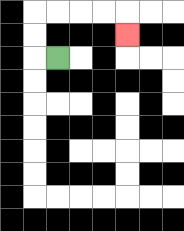{'start': '[2, 2]', 'end': '[5, 1]', 'path_directions': 'L,U,U,R,R,R,R,D', 'path_coordinates': '[[2, 2], [1, 2], [1, 1], [1, 0], [2, 0], [3, 0], [4, 0], [5, 0], [5, 1]]'}